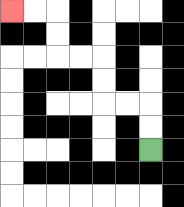{'start': '[6, 6]', 'end': '[0, 0]', 'path_directions': 'U,U,L,L,U,U,L,L,U,U,L,L', 'path_coordinates': '[[6, 6], [6, 5], [6, 4], [5, 4], [4, 4], [4, 3], [4, 2], [3, 2], [2, 2], [2, 1], [2, 0], [1, 0], [0, 0]]'}